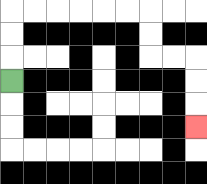{'start': '[0, 3]', 'end': '[8, 5]', 'path_directions': 'U,U,U,R,R,R,R,R,R,D,D,R,R,D,D,D', 'path_coordinates': '[[0, 3], [0, 2], [0, 1], [0, 0], [1, 0], [2, 0], [3, 0], [4, 0], [5, 0], [6, 0], [6, 1], [6, 2], [7, 2], [8, 2], [8, 3], [8, 4], [8, 5]]'}